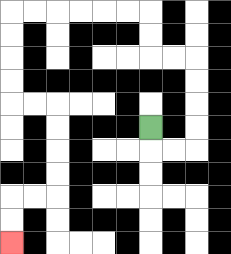{'start': '[6, 5]', 'end': '[0, 10]', 'path_directions': 'D,R,R,U,U,U,U,L,L,U,U,L,L,L,L,L,L,D,D,D,D,R,R,D,D,D,D,L,L,D,D', 'path_coordinates': '[[6, 5], [6, 6], [7, 6], [8, 6], [8, 5], [8, 4], [8, 3], [8, 2], [7, 2], [6, 2], [6, 1], [6, 0], [5, 0], [4, 0], [3, 0], [2, 0], [1, 0], [0, 0], [0, 1], [0, 2], [0, 3], [0, 4], [1, 4], [2, 4], [2, 5], [2, 6], [2, 7], [2, 8], [1, 8], [0, 8], [0, 9], [0, 10]]'}